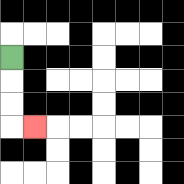{'start': '[0, 2]', 'end': '[1, 5]', 'path_directions': 'D,D,D,R', 'path_coordinates': '[[0, 2], [0, 3], [0, 4], [0, 5], [1, 5]]'}